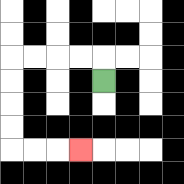{'start': '[4, 3]', 'end': '[3, 6]', 'path_directions': 'U,L,L,L,L,D,D,D,D,R,R,R', 'path_coordinates': '[[4, 3], [4, 2], [3, 2], [2, 2], [1, 2], [0, 2], [0, 3], [0, 4], [0, 5], [0, 6], [1, 6], [2, 6], [3, 6]]'}